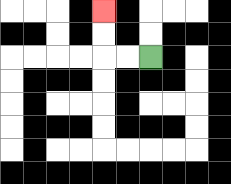{'start': '[6, 2]', 'end': '[4, 0]', 'path_directions': 'L,L,U,U', 'path_coordinates': '[[6, 2], [5, 2], [4, 2], [4, 1], [4, 0]]'}